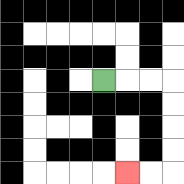{'start': '[4, 3]', 'end': '[5, 7]', 'path_directions': 'R,R,R,D,D,D,D,L,L', 'path_coordinates': '[[4, 3], [5, 3], [6, 3], [7, 3], [7, 4], [7, 5], [7, 6], [7, 7], [6, 7], [5, 7]]'}